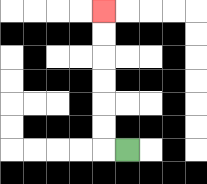{'start': '[5, 6]', 'end': '[4, 0]', 'path_directions': 'L,U,U,U,U,U,U', 'path_coordinates': '[[5, 6], [4, 6], [4, 5], [4, 4], [4, 3], [4, 2], [4, 1], [4, 0]]'}